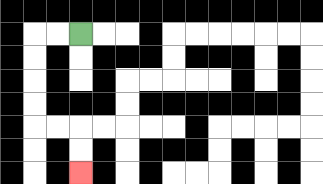{'start': '[3, 1]', 'end': '[3, 7]', 'path_directions': 'L,L,D,D,D,D,R,R,D,D', 'path_coordinates': '[[3, 1], [2, 1], [1, 1], [1, 2], [1, 3], [1, 4], [1, 5], [2, 5], [3, 5], [3, 6], [3, 7]]'}